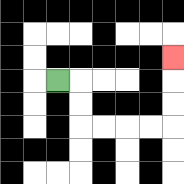{'start': '[2, 3]', 'end': '[7, 2]', 'path_directions': 'R,D,D,R,R,R,R,U,U,U', 'path_coordinates': '[[2, 3], [3, 3], [3, 4], [3, 5], [4, 5], [5, 5], [6, 5], [7, 5], [7, 4], [7, 3], [7, 2]]'}